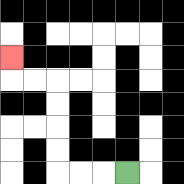{'start': '[5, 7]', 'end': '[0, 2]', 'path_directions': 'L,L,L,U,U,U,U,L,L,U', 'path_coordinates': '[[5, 7], [4, 7], [3, 7], [2, 7], [2, 6], [2, 5], [2, 4], [2, 3], [1, 3], [0, 3], [0, 2]]'}